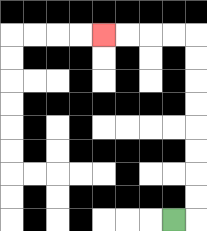{'start': '[7, 9]', 'end': '[4, 1]', 'path_directions': 'R,U,U,U,U,U,U,U,U,L,L,L,L', 'path_coordinates': '[[7, 9], [8, 9], [8, 8], [8, 7], [8, 6], [8, 5], [8, 4], [8, 3], [8, 2], [8, 1], [7, 1], [6, 1], [5, 1], [4, 1]]'}